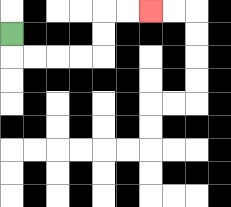{'start': '[0, 1]', 'end': '[6, 0]', 'path_directions': 'D,R,R,R,R,U,U,R,R', 'path_coordinates': '[[0, 1], [0, 2], [1, 2], [2, 2], [3, 2], [4, 2], [4, 1], [4, 0], [5, 0], [6, 0]]'}